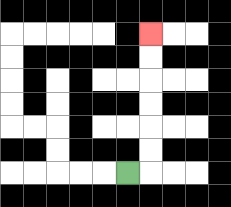{'start': '[5, 7]', 'end': '[6, 1]', 'path_directions': 'R,U,U,U,U,U,U', 'path_coordinates': '[[5, 7], [6, 7], [6, 6], [6, 5], [6, 4], [6, 3], [6, 2], [6, 1]]'}